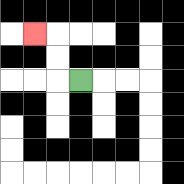{'start': '[3, 3]', 'end': '[1, 1]', 'path_directions': 'L,U,U,L', 'path_coordinates': '[[3, 3], [2, 3], [2, 2], [2, 1], [1, 1]]'}